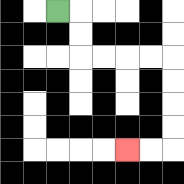{'start': '[2, 0]', 'end': '[5, 6]', 'path_directions': 'R,D,D,R,R,R,R,D,D,D,D,L,L', 'path_coordinates': '[[2, 0], [3, 0], [3, 1], [3, 2], [4, 2], [5, 2], [6, 2], [7, 2], [7, 3], [7, 4], [7, 5], [7, 6], [6, 6], [5, 6]]'}